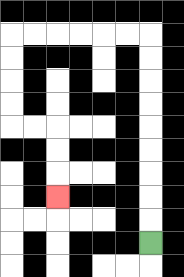{'start': '[6, 10]', 'end': '[2, 8]', 'path_directions': 'U,U,U,U,U,U,U,U,U,L,L,L,L,L,L,D,D,D,D,R,R,D,D,D', 'path_coordinates': '[[6, 10], [6, 9], [6, 8], [6, 7], [6, 6], [6, 5], [6, 4], [6, 3], [6, 2], [6, 1], [5, 1], [4, 1], [3, 1], [2, 1], [1, 1], [0, 1], [0, 2], [0, 3], [0, 4], [0, 5], [1, 5], [2, 5], [2, 6], [2, 7], [2, 8]]'}